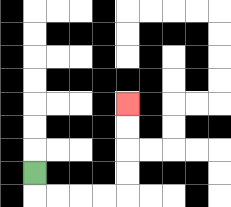{'start': '[1, 7]', 'end': '[5, 4]', 'path_directions': 'D,R,R,R,R,U,U,U,U', 'path_coordinates': '[[1, 7], [1, 8], [2, 8], [3, 8], [4, 8], [5, 8], [5, 7], [5, 6], [5, 5], [5, 4]]'}